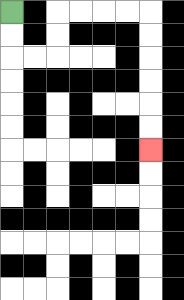{'start': '[0, 0]', 'end': '[6, 6]', 'path_directions': 'D,D,R,R,U,U,R,R,R,R,D,D,D,D,D,D', 'path_coordinates': '[[0, 0], [0, 1], [0, 2], [1, 2], [2, 2], [2, 1], [2, 0], [3, 0], [4, 0], [5, 0], [6, 0], [6, 1], [6, 2], [6, 3], [6, 4], [6, 5], [6, 6]]'}